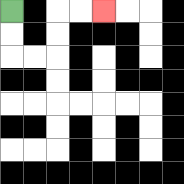{'start': '[0, 0]', 'end': '[4, 0]', 'path_directions': 'D,D,R,R,U,U,R,R', 'path_coordinates': '[[0, 0], [0, 1], [0, 2], [1, 2], [2, 2], [2, 1], [2, 0], [3, 0], [4, 0]]'}